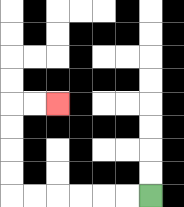{'start': '[6, 8]', 'end': '[2, 4]', 'path_directions': 'L,L,L,L,L,L,U,U,U,U,R,R', 'path_coordinates': '[[6, 8], [5, 8], [4, 8], [3, 8], [2, 8], [1, 8], [0, 8], [0, 7], [0, 6], [0, 5], [0, 4], [1, 4], [2, 4]]'}